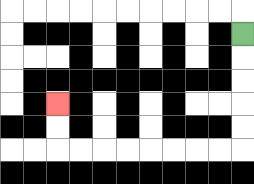{'start': '[10, 1]', 'end': '[2, 4]', 'path_directions': 'D,D,D,D,D,L,L,L,L,L,L,L,L,U,U', 'path_coordinates': '[[10, 1], [10, 2], [10, 3], [10, 4], [10, 5], [10, 6], [9, 6], [8, 6], [7, 6], [6, 6], [5, 6], [4, 6], [3, 6], [2, 6], [2, 5], [2, 4]]'}